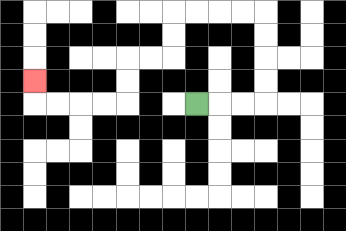{'start': '[8, 4]', 'end': '[1, 3]', 'path_directions': 'R,R,R,U,U,U,U,L,L,L,L,D,D,L,L,D,D,L,L,L,L,U', 'path_coordinates': '[[8, 4], [9, 4], [10, 4], [11, 4], [11, 3], [11, 2], [11, 1], [11, 0], [10, 0], [9, 0], [8, 0], [7, 0], [7, 1], [7, 2], [6, 2], [5, 2], [5, 3], [5, 4], [4, 4], [3, 4], [2, 4], [1, 4], [1, 3]]'}